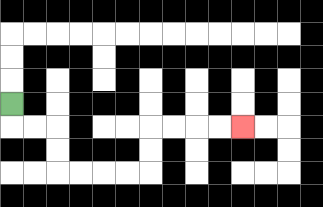{'start': '[0, 4]', 'end': '[10, 5]', 'path_directions': 'D,R,R,D,D,R,R,R,R,U,U,R,R,R,R', 'path_coordinates': '[[0, 4], [0, 5], [1, 5], [2, 5], [2, 6], [2, 7], [3, 7], [4, 7], [5, 7], [6, 7], [6, 6], [6, 5], [7, 5], [8, 5], [9, 5], [10, 5]]'}